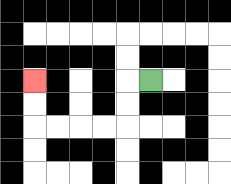{'start': '[6, 3]', 'end': '[1, 3]', 'path_directions': 'L,D,D,L,L,L,L,U,U', 'path_coordinates': '[[6, 3], [5, 3], [5, 4], [5, 5], [4, 5], [3, 5], [2, 5], [1, 5], [1, 4], [1, 3]]'}